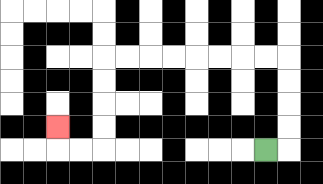{'start': '[11, 6]', 'end': '[2, 5]', 'path_directions': 'R,U,U,U,U,L,L,L,L,L,L,L,L,D,D,D,D,L,L,U', 'path_coordinates': '[[11, 6], [12, 6], [12, 5], [12, 4], [12, 3], [12, 2], [11, 2], [10, 2], [9, 2], [8, 2], [7, 2], [6, 2], [5, 2], [4, 2], [4, 3], [4, 4], [4, 5], [4, 6], [3, 6], [2, 6], [2, 5]]'}